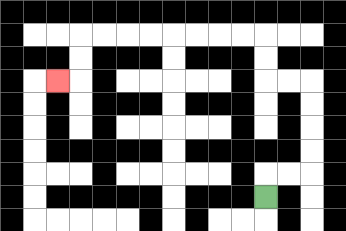{'start': '[11, 8]', 'end': '[2, 3]', 'path_directions': 'U,R,R,U,U,U,U,L,L,U,U,L,L,L,L,L,L,L,L,D,D,L', 'path_coordinates': '[[11, 8], [11, 7], [12, 7], [13, 7], [13, 6], [13, 5], [13, 4], [13, 3], [12, 3], [11, 3], [11, 2], [11, 1], [10, 1], [9, 1], [8, 1], [7, 1], [6, 1], [5, 1], [4, 1], [3, 1], [3, 2], [3, 3], [2, 3]]'}